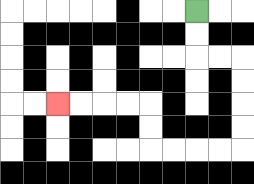{'start': '[8, 0]', 'end': '[2, 4]', 'path_directions': 'D,D,R,R,D,D,D,D,L,L,L,L,U,U,L,L,L,L', 'path_coordinates': '[[8, 0], [8, 1], [8, 2], [9, 2], [10, 2], [10, 3], [10, 4], [10, 5], [10, 6], [9, 6], [8, 6], [7, 6], [6, 6], [6, 5], [6, 4], [5, 4], [4, 4], [3, 4], [2, 4]]'}